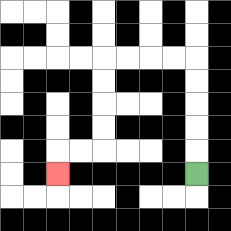{'start': '[8, 7]', 'end': '[2, 7]', 'path_directions': 'U,U,U,U,U,L,L,L,L,D,D,D,D,L,L,D', 'path_coordinates': '[[8, 7], [8, 6], [8, 5], [8, 4], [8, 3], [8, 2], [7, 2], [6, 2], [5, 2], [4, 2], [4, 3], [4, 4], [4, 5], [4, 6], [3, 6], [2, 6], [2, 7]]'}